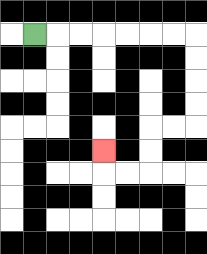{'start': '[1, 1]', 'end': '[4, 6]', 'path_directions': 'R,R,R,R,R,R,R,D,D,D,D,L,L,D,D,L,L,U', 'path_coordinates': '[[1, 1], [2, 1], [3, 1], [4, 1], [5, 1], [6, 1], [7, 1], [8, 1], [8, 2], [8, 3], [8, 4], [8, 5], [7, 5], [6, 5], [6, 6], [6, 7], [5, 7], [4, 7], [4, 6]]'}